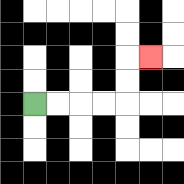{'start': '[1, 4]', 'end': '[6, 2]', 'path_directions': 'R,R,R,R,U,U,R', 'path_coordinates': '[[1, 4], [2, 4], [3, 4], [4, 4], [5, 4], [5, 3], [5, 2], [6, 2]]'}